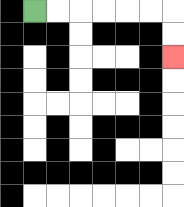{'start': '[1, 0]', 'end': '[7, 2]', 'path_directions': 'R,R,R,R,R,R,D,D', 'path_coordinates': '[[1, 0], [2, 0], [3, 0], [4, 0], [5, 0], [6, 0], [7, 0], [7, 1], [7, 2]]'}